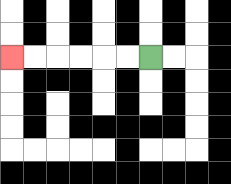{'start': '[6, 2]', 'end': '[0, 2]', 'path_directions': 'L,L,L,L,L,L', 'path_coordinates': '[[6, 2], [5, 2], [4, 2], [3, 2], [2, 2], [1, 2], [0, 2]]'}